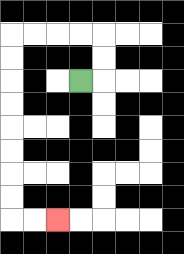{'start': '[3, 3]', 'end': '[2, 9]', 'path_directions': 'R,U,U,L,L,L,L,D,D,D,D,D,D,D,D,R,R', 'path_coordinates': '[[3, 3], [4, 3], [4, 2], [4, 1], [3, 1], [2, 1], [1, 1], [0, 1], [0, 2], [0, 3], [0, 4], [0, 5], [0, 6], [0, 7], [0, 8], [0, 9], [1, 9], [2, 9]]'}